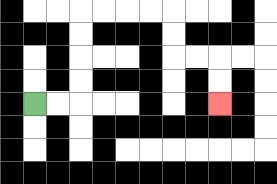{'start': '[1, 4]', 'end': '[9, 4]', 'path_directions': 'R,R,U,U,U,U,R,R,R,R,D,D,R,R,D,D', 'path_coordinates': '[[1, 4], [2, 4], [3, 4], [3, 3], [3, 2], [3, 1], [3, 0], [4, 0], [5, 0], [6, 0], [7, 0], [7, 1], [7, 2], [8, 2], [9, 2], [9, 3], [9, 4]]'}